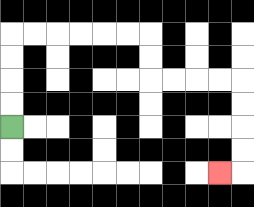{'start': '[0, 5]', 'end': '[9, 7]', 'path_directions': 'U,U,U,U,R,R,R,R,R,R,D,D,R,R,R,R,D,D,D,D,L', 'path_coordinates': '[[0, 5], [0, 4], [0, 3], [0, 2], [0, 1], [1, 1], [2, 1], [3, 1], [4, 1], [5, 1], [6, 1], [6, 2], [6, 3], [7, 3], [8, 3], [9, 3], [10, 3], [10, 4], [10, 5], [10, 6], [10, 7], [9, 7]]'}